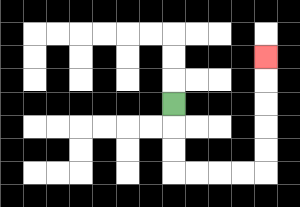{'start': '[7, 4]', 'end': '[11, 2]', 'path_directions': 'D,D,D,R,R,R,R,U,U,U,U,U', 'path_coordinates': '[[7, 4], [7, 5], [7, 6], [7, 7], [8, 7], [9, 7], [10, 7], [11, 7], [11, 6], [11, 5], [11, 4], [11, 3], [11, 2]]'}